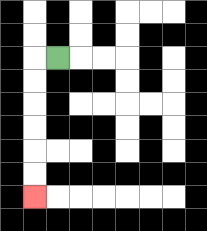{'start': '[2, 2]', 'end': '[1, 8]', 'path_directions': 'L,D,D,D,D,D,D', 'path_coordinates': '[[2, 2], [1, 2], [1, 3], [1, 4], [1, 5], [1, 6], [1, 7], [1, 8]]'}